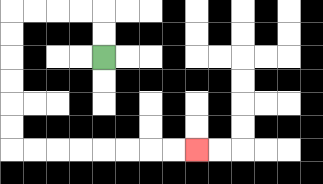{'start': '[4, 2]', 'end': '[8, 6]', 'path_directions': 'U,U,L,L,L,L,D,D,D,D,D,D,R,R,R,R,R,R,R,R', 'path_coordinates': '[[4, 2], [4, 1], [4, 0], [3, 0], [2, 0], [1, 0], [0, 0], [0, 1], [0, 2], [0, 3], [0, 4], [0, 5], [0, 6], [1, 6], [2, 6], [3, 6], [4, 6], [5, 6], [6, 6], [7, 6], [8, 6]]'}